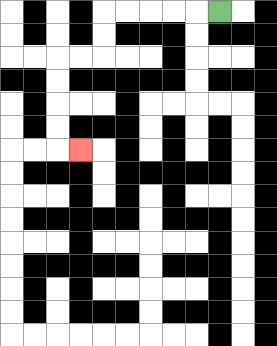{'start': '[9, 0]', 'end': '[3, 6]', 'path_directions': 'L,L,L,L,L,D,D,L,L,D,D,D,D,R', 'path_coordinates': '[[9, 0], [8, 0], [7, 0], [6, 0], [5, 0], [4, 0], [4, 1], [4, 2], [3, 2], [2, 2], [2, 3], [2, 4], [2, 5], [2, 6], [3, 6]]'}